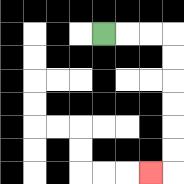{'start': '[4, 1]', 'end': '[6, 7]', 'path_directions': 'R,R,R,D,D,D,D,D,D,L', 'path_coordinates': '[[4, 1], [5, 1], [6, 1], [7, 1], [7, 2], [7, 3], [7, 4], [7, 5], [7, 6], [7, 7], [6, 7]]'}